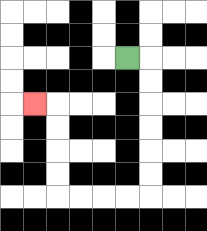{'start': '[5, 2]', 'end': '[1, 4]', 'path_directions': 'R,D,D,D,D,D,D,L,L,L,L,U,U,U,U,L', 'path_coordinates': '[[5, 2], [6, 2], [6, 3], [6, 4], [6, 5], [6, 6], [6, 7], [6, 8], [5, 8], [4, 8], [3, 8], [2, 8], [2, 7], [2, 6], [2, 5], [2, 4], [1, 4]]'}